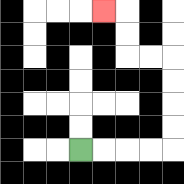{'start': '[3, 6]', 'end': '[4, 0]', 'path_directions': 'R,R,R,R,U,U,U,U,L,L,U,U,L', 'path_coordinates': '[[3, 6], [4, 6], [5, 6], [6, 6], [7, 6], [7, 5], [7, 4], [7, 3], [7, 2], [6, 2], [5, 2], [5, 1], [5, 0], [4, 0]]'}